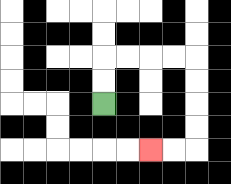{'start': '[4, 4]', 'end': '[6, 6]', 'path_directions': 'U,U,R,R,R,R,D,D,D,D,L,L', 'path_coordinates': '[[4, 4], [4, 3], [4, 2], [5, 2], [6, 2], [7, 2], [8, 2], [8, 3], [8, 4], [8, 5], [8, 6], [7, 6], [6, 6]]'}